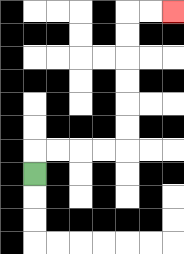{'start': '[1, 7]', 'end': '[7, 0]', 'path_directions': 'U,R,R,R,R,U,U,U,U,U,U,R,R', 'path_coordinates': '[[1, 7], [1, 6], [2, 6], [3, 6], [4, 6], [5, 6], [5, 5], [5, 4], [5, 3], [5, 2], [5, 1], [5, 0], [6, 0], [7, 0]]'}